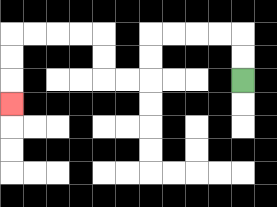{'start': '[10, 3]', 'end': '[0, 4]', 'path_directions': 'U,U,L,L,L,L,D,D,L,L,U,U,L,L,L,L,D,D,D', 'path_coordinates': '[[10, 3], [10, 2], [10, 1], [9, 1], [8, 1], [7, 1], [6, 1], [6, 2], [6, 3], [5, 3], [4, 3], [4, 2], [4, 1], [3, 1], [2, 1], [1, 1], [0, 1], [0, 2], [0, 3], [0, 4]]'}